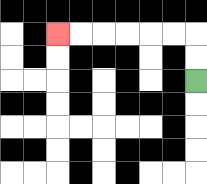{'start': '[8, 3]', 'end': '[2, 1]', 'path_directions': 'U,U,L,L,L,L,L,L', 'path_coordinates': '[[8, 3], [8, 2], [8, 1], [7, 1], [6, 1], [5, 1], [4, 1], [3, 1], [2, 1]]'}